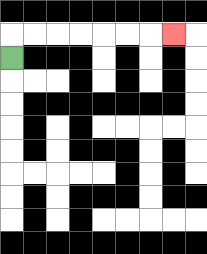{'start': '[0, 2]', 'end': '[7, 1]', 'path_directions': 'U,R,R,R,R,R,R,R', 'path_coordinates': '[[0, 2], [0, 1], [1, 1], [2, 1], [3, 1], [4, 1], [5, 1], [6, 1], [7, 1]]'}